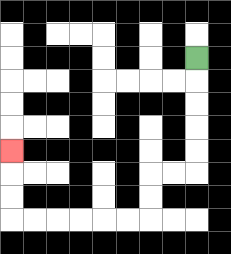{'start': '[8, 2]', 'end': '[0, 6]', 'path_directions': 'D,D,D,D,D,L,L,D,D,L,L,L,L,L,L,U,U,U', 'path_coordinates': '[[8, 2], [8, 3], [8, 4], [8, 5], [8, 6], [8, 7], [7, 7], [6, 7], [6, 8], [6, 9], [5, 9], [4, 9], [3, 9], [2, 9], [1, 9], [0, 9], [0, 8], [0, 7], [0, 6]]'}